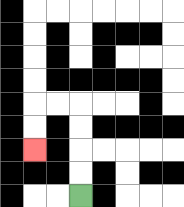{'start': '[3, 8]', 'end': '[1, 6]', 'path_directions': 'U,U,U,U,L,L,D,D', 'path_coordinates': '[[3, 8], [3, 7], [3, 6], [3, 5], [3, 4], [2, 4], [1, 4], [1, 5], [1, 6]]'}